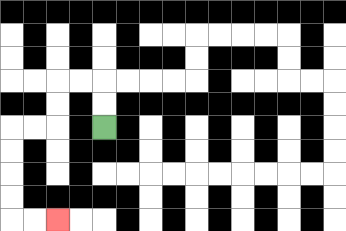{'start': '[4, 5]', 'end': '[2, 9]', 'path_directions': 'U,U,L,L,D,D,L,L,D,D,D,D,R,R', 'path_coordinates': '[[4, 5], [4, 4], [4, 3], [3, 3], [2, 3], [2, 4], [2, 5], [1, 5], [0, 5], [0, 6], [0, 7], [0, 8], [0, 9], [1, 9], [2, 9]]'}